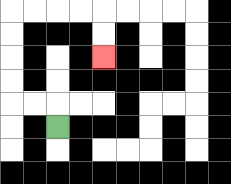{'start': '[2, 5]', 'end': '[4, 2]', 'path_directions': 'U,L,L,U,U,U,U,R,R,R,R,D,D', 'path_coordinates': '[[2, 5], [2, 4], [1, 4], [0, 4], [0, 3], [0, 2], [0, 1], [0, 0], [1, 0], [2, 0], [3, 0], [4, 0], [4, 1], [4, 2]]'}